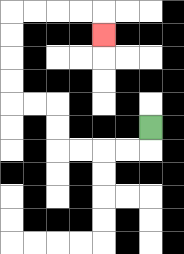{'start': '[6, 5]', 'end': '[4, 1]', 'path_directions': 'D,L,L,L,L,U,U,L,L,U,U,U,U,R,R,R,R,D', 'path_coordinates': '[[6, 5], [6, 6], [5, 6], [4, 6], [3, 6], [2, 6], [2, 5], [2, 4], [1, 4], [0, 4], [0, 3], [0, 2], [0, 1], [0, 0], [1, 0], [2, 0], [3, 0], [4, 0], [4, 1]]'}